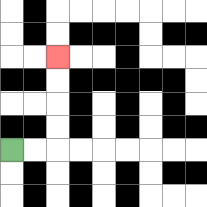{'start': '[0, 6]', 'end': '[2, 2]', 'path_directions': 'R,R,U,U,U,U', 'path_coordinates': '[[0, 6], [1, 6], [2, 6], [2, 5], [2, 4], [2, 3], [2, 2]]'}